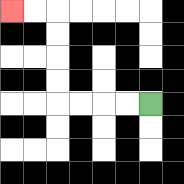{'start': '[6, 4]', 'end': '[0, 0]', 'path_directions': 'L,L,L,L,U,U,U,U,L,L', 'path_coordinates': '[[6, 4], [5, 4], [4, 4], [3, 4], [2, 4], [2, 3], [2, 2], [2, 1], [2, 0], [1, 0], [0, 0]]'}